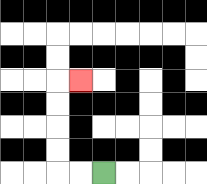{'start': '[4, 7]', 'end': '[3, 3]', 'path_directions': 'L,L,U,U,U,U,R', 'path_coordinates': '[[4, 7], [3, 7], [2, 7], [2, 6], [2, 5], [2, 4], [2, 3], [3, 3]]'}